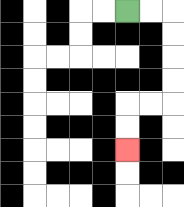{'start': '[5, 0]', 'end': '[5, 6]', 'path_directions': 'R,R,D,D,D,D,L,L,D,D', 'path_coordinates': '[[5, 0], [6, 0], [7, 0], [7, 1], [7, 2], [7, 3], [7, 4], [6, 4], [5, 4], [5, 5], [5, 6]]'}